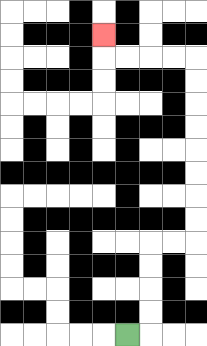{'start': '[5, 14]', 'end': '[4, 1]', 'path_directions': 'R,U,U,U,U,R,R,U,U,U,U,U,U,U,U,L,L,L,L,U', 'path_coordinates': '[[5, 14], [6, 14], [6, 13], [6, 12], [6, 11], [6, 10], [7, 10], [8, 10], [8, 9], [8, 8], [8, 7], [8, 6], [8, 5], [8, 4], [8, 3], [8, 2], [7, 2], [6, 2], [5, 2], [4, 2], [4, 1]]'}